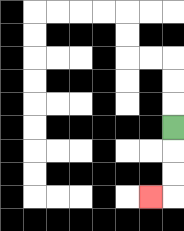{'start': '[7, 5]', 'end': '[6, 8]', 'path_directions': 'D,D,D,L', 'path_coordinates': '[[7, 5], [7, 6], [7, 7], [7, 8], [6, 8]]'}